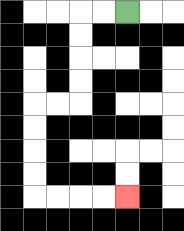{'start': '[5, 0]', 'end': '[5, 8]', 'path_directions': 'L,L,D,D,D,D,L,L,D,D,D,D,R,R,R,R', 'path_coordinates': '[[5, 0], [4, 0], [3, 0], [3, 1], [3, 2], [3, 3], [3, 4], [2, 4], [1, 4], [1, 5], [1, 6], [1, 7], [1, 8], [2, 8], [3, 8], [4, 8], [5, 8]]'}